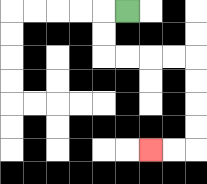{'start': '[5, 0]', 'end': '[6, 6]', 'path_directions': 'L,D,D,R,R,R,R,D,D,D,D,L,L', 'path_coordinates': '[[5, 0], [4, 0], [4, 1], [4, 2], [5, 2], [6, 2], [7, 2], [8, 2], [8, 3], [8, 4], [8, 5], [8, 6], [7, 6], [6, 6]]'}